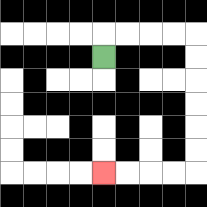{'start': '[4, 2]', 'end': '[4, 7]', 'path_directions': 'U,R,R,R,R,D,D,D,D,D,D,L,L,L,L', 'path_coordinates': '[[4, 2], [4, 1], [5, 1], [6, 1], [7, 1], [8, 1], [8, 2], [8, 3], [8, 4], [8, 5], [8, 6], [8, 7], [7, 7], [6, 7], [5, 7], [4, 7]]'}